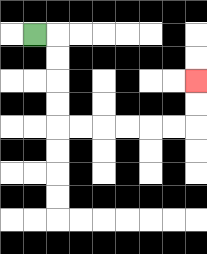{'start': '[1, 1]', 'end': '[8, 3]', 'path_directions': 'R,D,D,D,D,R,R,R,R,R,R,U,U', 'path_coordinates': '[[1, 1], [2, 1], [2, 2], [2, 3], [2, 4], [2, 5], [3, 5], [4, 5], [5, 5], [6, 5], [7, 5], [8, 5], [8, 4], [8, 3]]'}